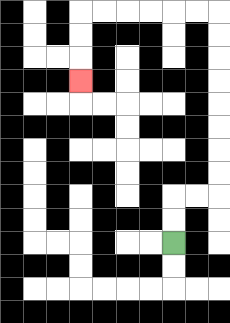{'start': '[7, 10]', 'end': '[3, 3]', 'path_directions': 'U,U,R,R,U,U,U,U,U,U,U,U,L,L,L,L,L,L,D,D,D', 'path_coordinates': '[[7, 10], [7, 9], [7, 8], [8, 8], [9, 8], [9, 7], [9, 6], [9, 5], [9, 4], [9, 3], [9, 2], [9, 1], [9, 0], [8, 0], [7, 0], [6, 0], [5, 0], [4, 0], [3, 0], [3, 1], [3, 2], [3, 3]]'}